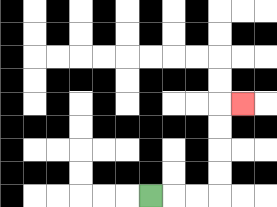{'start': '[6, 8]', 'end': '[10, 4]', 'path_directions': 'R,R,R,U,U,U,U,R', 'path_coordinates': '[[6, 8], [7, 8], [8, 8], [9, 8], [9, 7], [9, 6], [9, 5], [9, 4], [10, 4]]'}